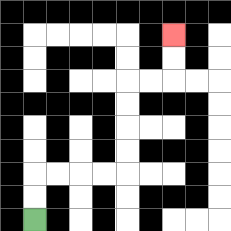{'start': '[1, 9]', 'end': '[7, 1]', 'path_directions': 'U,U,R,R,R,R,U,U,U,U,R,R,U,U', 'path_coordinates': '[[1, 9], [1, 8], [1, 7], [2, 7], [3, 7], [4, 7], [5, 7], [5, 6], [5, 5], [5, 4], [5, 3], [6, 3], [7, 3], [7, 2], [7, 1]]'}